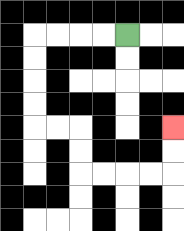{'start': '[5, 1]', 'end': '[7, 5]', 'path_directions': 'L,L,L,L,D,D,D,D,R,R,D,D,R,R,R,R,U,U', 'path_coordinates': '[[5, 1], [4, 1], [3, 1], [2, 1], [1, 1], [1, 2], [1, 3], [1, 4], [1, 5], [2, 5], [3, 5], [3, 6], [3, 7], [4, 7], [5, 7], [6, 7], [7, 7], [7, 6], [7, 5]]'}